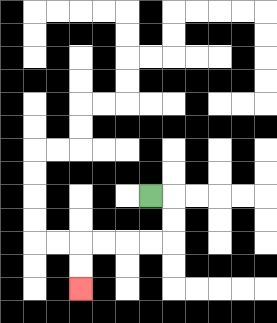{'start': '[6, 8]', 'end': '[3, 12]', 'path_directions': 'R,D,D,L,L,L,L,D,D', 'path_coordinates': '[[6, 8], [7, 8], [7, 9], [7, 10], [6, 10], [5, 10], [4, 10], [3, 10], [3, 11], [3, 12]]'}